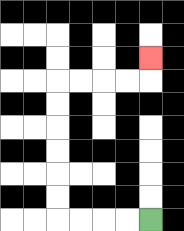{'start': '[6, 9]', 'end': '[6, 2]', 'path_directions': 'L,L,L,L,U,U,U,U,U,U,R,R,R,R,U', 'path_coordinates': '[[6, 9], [5, 9], [4, 9], [3, 9], [2, 9], [2, 8], [2, 7], [2, 6], [2, 5], [2, 4], [2, 3], [3, 3], [4, 3], [5, 3], [6, 3], [6, 2]]'}